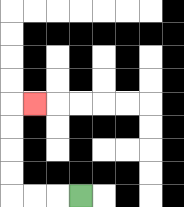{'start': '[3, 8]', 'end': '[1, 4]', 'path_directions': 'L,L,L,U,U,U,U,R', 'path_coordinates': '[[3, 8], [2, 8], [1, 8], [0, 8], [0, 7], [0, 6], [0, 5], [0, 4], [1, 4]]'}